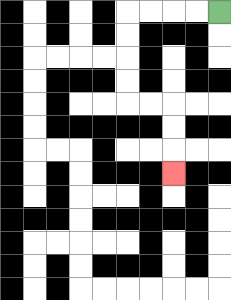{'start': '[9, 0]', 'end': '[7, 7]', 'path_directions': 'L,L,L,L,D,D,D,D,R,R,D,D,D', 'path_coordinates': '[[9, 0], [8, 0], [7, 0], [6, 0], [5, 0], [5, 1], [5, 2], [5, 3], [5, 4], [6, 4], [7, 4], [7, 5], [7, 6], [7, 7]]'}